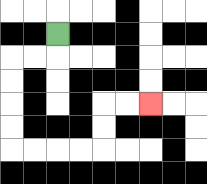{'start': '[2, 1]', 'end': '[6, 4]', 'path_directions': 'D,L,L,D,D,D,D,R,R,R,R,U,U,R,R', 'path_coordinates': '[[2, 1], [2, 2], [1, 2], [0, 2], [0, 3], [0, 4], [0, 5], [0, 6], [1, 6], [2, 6], [3, 6], [4, 6], [4, 5], [4, 4], [5, 4], [6, 4]]'}